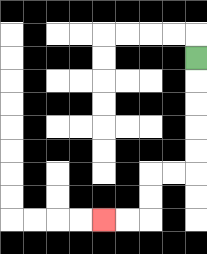{'start': '[8, 2]', 'end': '[4, 9]', 'path_directions': 'D,D,D,D,D,L,L,D,D,L,L', 'path_coordinates': '[[8, 2], [8, 3], [8, 4], [8, 5], [8, 6], [8, 7], [7, 7], [6, 7], [6, 8], [6, 9], [5, 9], [4, 9]]'}